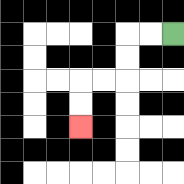{'start': '[7, 1]', 'end': '[3, 5]', 'path_directions': 'L,L,D,D,L,L,D,D', 'path_coordinates': '[[7, 1], [6, 1], [5, 1], [5, 2], [5, 3], [4, 3], [3, 3], [3, 4], [3, 5]]'}